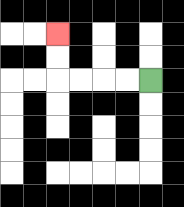{'start': '[6, 3]', 'end': '[2, 1]', 'path_directions': 'L,L,L,L,U,U', 'path_coordinates': '[[6, 3], [5, 3], [4, 3], [3, 3], [2, 3], [2, 2], [2, 1]]'}